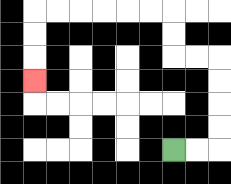{'start': '[7, 6]', 'end': '[1, 3]', 'path_directions': 'R,R,U,U,U,U,L,L,U,U,L,L,L,L,L,L,D,D,D', 'path_coordinates': '[[7, 6], [8, 6], [9, 6], [9, 5], [9, 4], [9, 3], [9, 2], [8, 2], [7, 2], [7, 1], [7, 0], [6, 0], [5, 0], [4, 0], [3, 0], [2, 0], [1, 0], [1, 1], [1, 2], [1, 3]]'}